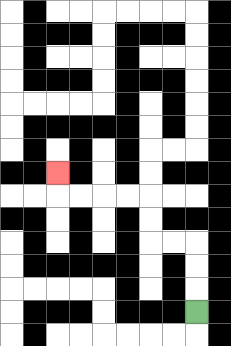{'start': '[8, 13]', 'end': '[2, 7]', 'path_directions': 'U,U,U,L,L,U,U,L,L,L,L,U', 'path_coordinates': '[[8, 13], [8, 12], [8, 11], [8, 10], [7, 10], [6, 10], [6, 9], [6, 8], [5, 8], [4, 8], [3, 8], [2, 8], [2, 7]]'}